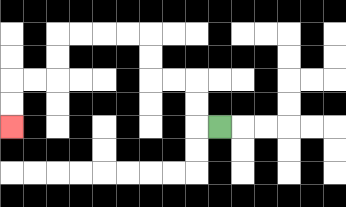{'start': '[9, 5]', 'end': '[0, 5]', 'path_directions': 'L,U,U,L,L,U,U,L,L,L,L,D,D,L,L,D,D', 'path_coordinates': '[[9, 5], [8, 5], [8, 4], [8, 3], [7, 3], [6, 3], [6, 2], [6, 1], [5, 1], [4, 1], [3, 1], [2, 1], [2, 2], [2, 3], [1, 3], [0, 3], [0, 4], [0, 5]]'}